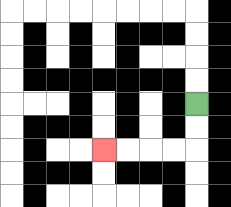{'start': '[8, 4]', 'end': '[4, 6]', 'path_directions': 'D,D,L,L,L,L', 'path_coordinates': '[[8, 4], [8, 5], [8, 6], [7, 6], [6, 6], [5, 6], [4, 6]]'}